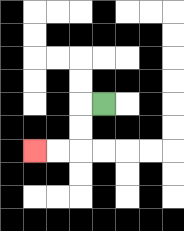{'start': '[4, 4]', 'end': '[1, 6]', 'path_directions': 'L,D,D,L,L', 'path_coordinates': '[[4, 4], [3, 4], [3, 5], [3, 6], [2, 6], [1, 6]]'}